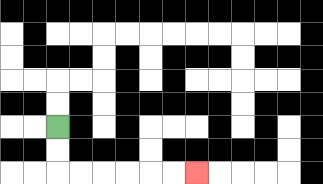{'start': '[2, 5]', 'end': '[8, 7]', 'path_directions': 'D,D,R,R,R,R,R,R', 'path_coordinates': '[[2, 5], [2, 6], [2, 7], [3, 7], [4, 7], [5, 7], [6, 7], [7, 7], [8, 7]]'}